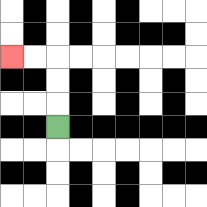{'start': '[2, 5]', 'end': '[0, 2]', 'path_directions': 'U,U,U,L,L', 'path_coordinates': '[[2, 5], [2, 4], [2, 3], [2, 2], [1, 2], [0, 2]]'}